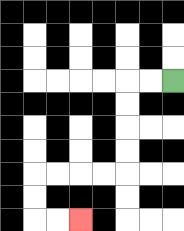{'start': '[7, 3]', 'end': '[3, 9]', 'path_directions': 'L,L,D,D,D,D,L,L,L,L,D,D,R,R', 'path_coordinates': '[[7, 3], [6, 3], [5, 3], [5, 4], [5, 5], [5, 6], [5, 7], [4, 7], [3, 7], [2, 7], [1, 7], [1, 8], [1, 9], [2, 9], [3, 9]]'}